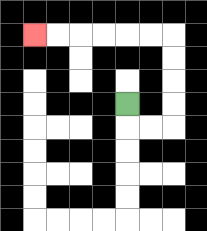{'start': '[5, 4]', 'end': '[1, 1]', 'path_directions': 'D,R,R,U,U,U,U,L,L,L,L,L,L', 'path_coordinates': '[[5, 4], [5, 5], [6, 5], [7, 5], [7, 4], [7, 3], [7, 2], [7, 1], [6, 1], [5, 1], [4, 1], [3, 1], [2, 1], [1, 1]]'}